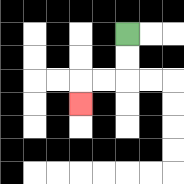{'start': '[5, 1]', 'end': '[3, 4]', 'path_directions': 'D,D,L,L,D', 'path_coordinates': '[[5, 1], [5, 2], [5, 3], [4, 3], [3, 3], [3, 4]]'}